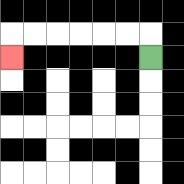{'start': '[6, 2]', 'end': '[0, 2]', 'path_directions': 'U,L,L,L,L,L,L,D', 'path_coordinates': '[[6, 2], [6, 1], [5, 1], [4, 1], [3, 1], [2, 1], [1, 1], [0, 1], [0, 2]]'}